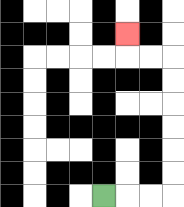{'start': '[4, 8]', 'end': '[5, 1]', 'path_directions': 'R,R,R,U,U,U,U,U,U,L,L,U', 'path_coordinates': '[[4, 8], [5, 8], [6, 8], [7, 8], [7, 7], [7, 6], [7, 5], [7, 4], [7, 3], [7, 2], [6, 2], [5, 2], [5, 1]]'}